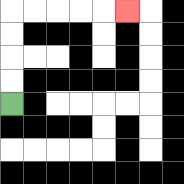{'start': '[0, 4]', 'end': '[5, 0]', 'path_directions': 'U,U,U,U,R,R,R,R,R', 'path_coordinates': '[[0, 4], [0, 3], [0, 2], [0, 1], [0, 0], [1, 0], [2, 0], [3, 0], [4, 0], [5, 0]]'}